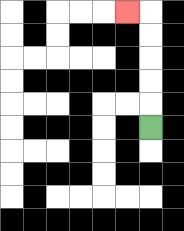{'start': '[6, 5]', 'end': '[5, 0]', 'path_directions': 'U,U,U,U,U,L', 'path_coordinates': '[[6, 5], [6, 4], [6, 3], [6, 2], [6, 1], [6, 0], [5, 0]]'}